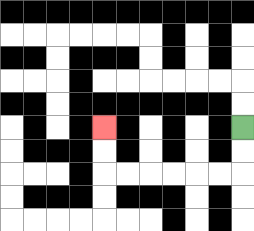{'start': '[10, 5]', 'end': '[4, 5]', 'path_directions': 'D,D,L,L,L,L,L,L,U,U', 'path_coordinates': '[[10, 5], [10, 6], [10, 7], [9, 7], [8, 7], [7, 7], [6, 7], [5, 7], [4, 7], [4, 6], [4, 5]]'}